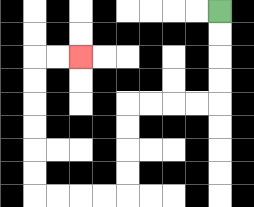{'start': '[9, 0]', 'end': '[3, 2]', 'path_directions': 'D,D,D,D,L,L,L,L,D,D,D,D,L,L,L,L,U,U,U,U,U,U,R,R', 'path_coordinates': '[[9, 0], [9, 1], [9, 2], [9, 3], [9, 4], [8, 4], [7, 4], [6, 4], [5, 4], [5, 5], [5, 6], [5, 7], [5, 8], [4, 8], [3, 8], [2, 8], [1, 8], [1, 7], [1, 6], [1, 5], [1, 4], [1, 3], [1, 2], [2, 2], [3, 2]]'}